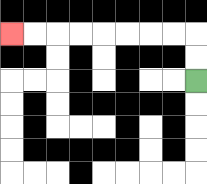{'start': '[8, 3]', 'end': '[0, 1]', 'path_directions': 'U,U,L,L,L,L,L,L,L,L', 'path_coordinates': '[[8, 3], [8, 2], [8, 1], [7, 1], [6, 1], [5, 1], [4, 1], [3, 1], [2, 1], [1, 1], [0, 1]]'}